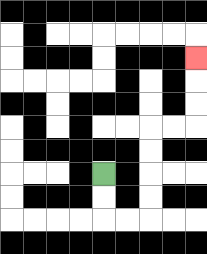{'start': '[4, 7]', 'end': '[8, 2]', 'path_directions': 'D,D,R,R,U,U,U,U,R,R,U,U,U', 'path_coordinates': '[[4, 7], [4, 8], [4, 9], [5, 9], [6, 9], [6, 8], [6, 7], [6, 6], [6, 5], [7, 5], [8, 5], [8, 4], [8, 3], [8, 2]]'}